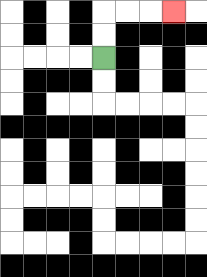{'start': '[4, 2]', 'end': '[7, 0]', 'path_directions': 'U,U,R,R,R', 'path_coordinates': '[[4, 2], [4, 1], [4, 0], [5, 0], [6, 0], [7, 0]]'}